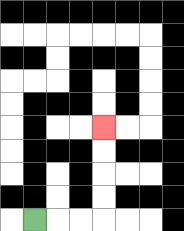{'start': '[1, 9]', 'end': '[4, 5]', 'path_directions': 'R,R,R,U,U,U,U', 'path_coordinates': '[[1, 9], [2, 9], [3, 9], [4, 9], [4, 8], [4, 7], [4, 6], [4, 5]]'}